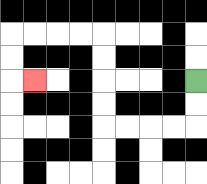{'start': '[8, 3]', 'end': '[1, 3]', 'path_directions': 'D,D,L,L,L,L,U,U,U,U,L,L,L,L,D,D,R', 'path_coordinates': '[[8, 3], [8, 4], [8, 5], [7, 5], [6, 5], [5, 5], [4, 5], [4, 4], [4, 3], [4, 2], [4, 1], [3, 1], [2, 1], [1, 1], [0, 1], [0, 2], [0, 3], [1, 3]]'}